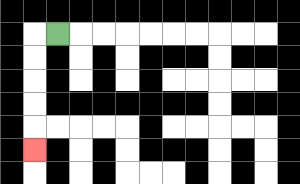{'start': '[2, 1]', 'end': '[1, 6]', 'path_directions': 'L,D,D,D,D,D', 'path_coordinates': '[[2, 1], [1, 1], [1, 2], [1, 3], [1, 4], [1, 5], [1, 6]]'}